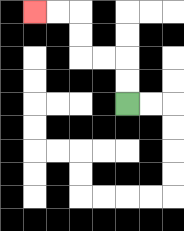{'start': '[5, 4]', 'end': '[1, 0]', 'path_directions': 'U,U,L,L,U,U,L,L', 'path_coordinates': '[[5, 4], [5, 3], [5, 2], [4, 2], [3, 2], [3, 1], [3, 0], [2, 0], [1, 0]]'}